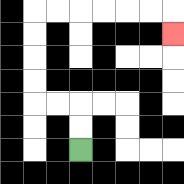{'start': '[3, 6]', 'end': '[7, 1]', 'path_directions': 'U,U,L,L,U,U,U,U,R,R,R,R,R,R,D', 'path_coordinates': '[[3, 6], [3, 5], [3, 4], [2, 4], [1, 4], [1, 3], [1, 2], [1, 1], [1, 0], [2, 0], [3, 0], [4, 0], [5, 0], [6, 0], [7, 0], [7, 1]]'}